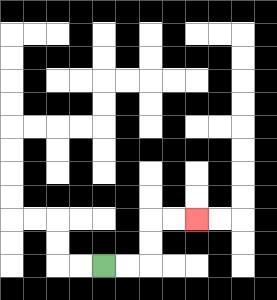{'start': '[4, 11]', 'end': '[8, 9]', 'path_directions': 'R,R,U,U,R,R', 'path_coordinates': '[[4, 11], [5, 11], [6, 11], [6, 10], [6, 9], [7, 9], [8, 9]]'}